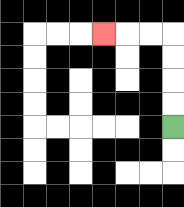{'start': '[7, 5]', 'end': '[4, 1]', 'path_directions': 'U,U,U,U,L,L,L', 'path_coordinates': '[[7, 5], [7, 4], [7, 3], [7, 2], [7, 1], [6, 1], [5, 1], [4, 1]]'}